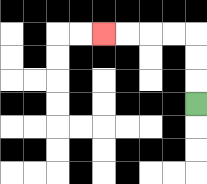{'start': '[8, 4]', 'end': '[4, 1]', 'path_directions': 'U,U,U,L,L,L,L', 'path_coordinates': '[[8, 4], [8, 3], [8, 2], [8, 1], [7, 1], [6, 1], [5, 1], [4, 1]]'}